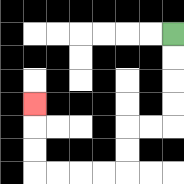{'start': '[7, 1]', 'end': '[1, 4]', 'path_directions': 'D,D,D,D,L,L,D,D,L,L,L,L,U,U,U', 'path_coordinates': '[[7, 1], [7, 2], [7, 3], [7, 4], [7, 5], [6, 5], [5, 5], [5, 6], [5, 7], [4, 7], [3, 7], [2, 7], [1, 7], [1, 6], [1, 5], [1, 4]]'}